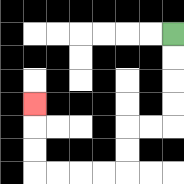{'start': '[7, 1]', 'end': '[1, 4]', 'path_directions': 'D,D,D,D,L,L,D,D,L,L,L,L,U,U,U', 'path_coordinates': '[[7, 1], [7, 2], [7, 3], [7, 4], [7, 5], [6, 5], [5, 5], [5, 6], [5, 7], [4, 7], [3, 7], [2, 7], [1, 7], [1, 6], [1, 5], [1, 4]]'}